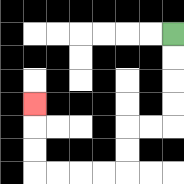{'start': '[7, 1]', 'end': '[1, 4]', 'path_directions': 'D,D,D,D,L,L,D,D,L,L,L,L,U,U,U', 'path_coordinates': '[[7, 1], [7, 2], [7, 3], [7, 4], [7, 5], [6, 5], [5, 5], [5, 6], [5, 7], [4, 7], [3, 7], [2, 7], [1, 7], [1, 6], [1, 5], [1, 4]]'}